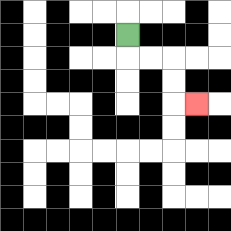{'start': '[5, 1]', 'end': '[8, 4]', 'path_directions': 'D,R,R,D,D,R', 'path_coordinates': '[[5, 1], [5, 2], [6, 2], [7, 2], [7, 3], [7, 4], [8, 4]]'}